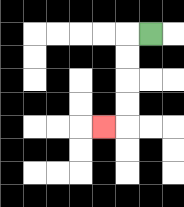{'start': '[6, 1]', 'end': '[4, 5]', 'path_directions': 'L,D,D,D,D,L', 'path_coordinates': '[[6, 1], [5, 1], [5, 2], [5, 3], [5, 4], [5, 5], [4, 5]]'}